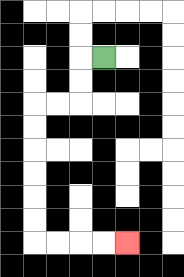{'start': '[4, 2]', 'end': '[5, 10]', 'path_directions': 'L,D,D,L,L,D,D,D,D,D,D,R,R,R,R', 'path_coordinates': '[[4, 2], [3, 2], [3, 3], [3, 4], [2, 4], [1, 4], [1, 5], [1, 6], [1, 7], [1, 8], [1, 9], [1, 10], [2, 10], [3, 10], [4, 10], [5, 10]]'}